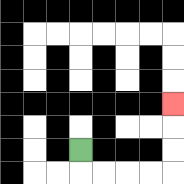{'start': '[3, 6]', 'end': '[7, 4]', 'path_directions': 'D,R,R,R,R,U,U,U', 'path_coordinates': '[[3, 6], [3, 7], [4, 7], [5, 7], [6, 7], [7, 7], [7, 6], [7, 5], [7, 4]]'}